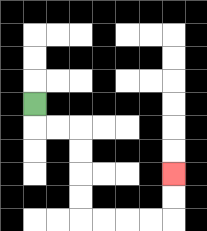{'start': '[1, 4]', 'end': '[7, 7]', 'path_directions': 'D,R,R,D,D,D,D,R,R,R,R,U,U', 'path_coordinates': '[[1, 4], [1, 5], [2, 5], [3, 5], [3, 6], [3, 7], [3, 8], [3, 9], [4, 9], [5, 9], [6, 9], [7, 9], [7, 8], [7, 7]]'}